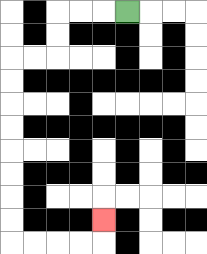{'start': '[5, 0]', 'end': '[4, 9]', 'path_directions': 'L,L,L,D,D,L,L,D,D,D,D,D,D,D,D,R,R,R,R,U', 'path_coordinates': '[[5, 0], [4, 0], [3, 0], [2, 0], [2, 1], [2, 2], [1, 2], [0, 2], [0, 3], [0, 4], [0, 5], [0, 6], [0, 7], [0, 8], [0, 9], [0, 10], [1, 10], [2, 10], [3, 10], [4, 10], [4, 9]]'}